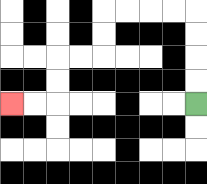{'start': '[8, 4]', 'end': '[0, 4]', 'path_directions': 'U,U,U,U,L,L,L,L,D,D,L,L,D,D,L,L', 'path_coordinates': '[[8, 4], [8, 3], [8, 2], [8, 1], [8, 0], [7, 0], [6, 0], [5, 0], [4, 0], [4, 1], [4, 2], [3, 2], [2, 2], [2, 3], [2, 4], [1, 4], [0, 4]]'}